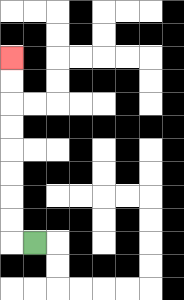{'start': '[1, 10]', 'end': '[0, 2]', 'path_directions': 'L,U,U,U,U,U,U,U,U', 'path_coordinates': '[[1, 10], [0, 10], [0, 9], [0, 8], [0, 7], [0, 6], [0, 5], [0, 4], [0, 3], [0, 2]]'}